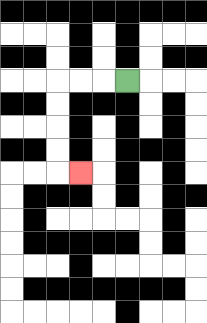{'start': '[5, 3]', 'end': '[3, 7]', 'path_directions': 'L,L,L,D,D,D,D,R', 'path_coordinates': '[[5, 3], [4, 3], [3, 3], [2, 3], [2, 4], [2, 5], [2, 6], [2, 7], [3, 7]]'}